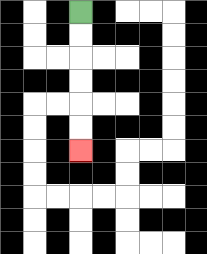{'start': '[3, 0]', 'end': '[3, 6]', 'path_directions': 'D,D,D,D,D,D', 'path_coordinates': '[[3, 0], [3, 1], [3, 2], [3, 3], [3, 4], [3, 5], [3, 6]]'}